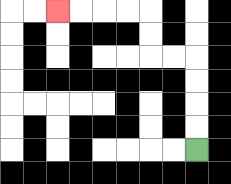{'start': '[8, 6]', 'end': '[2, 0]', 'path_directions': 'U,U,U,U,L,L,U,U,L,L,L,L', 'path_coordinates': '[[8, 6], [8, 5], [8, 4], [8, 3], [8, 2], [7, 2], [6, 2], [6, 1], [6, 0], [5, 0], [4, 0], [3, 0], [2, 0]]'}